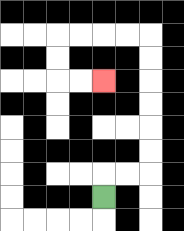{'start': '[4, 8]', 'end': '[4, 3]', 'path_directions': 'U,R,R,U,U,U,U,U,U,L,L,L,L,D,D,R,R', 'path_coordinates': '[[4, 8], [4, 7], [5, 7], [6, 7], [6, 6], [6, 5], [6, 4], [6, 3], [6, 2], [6, 1], [5, 1], [4, 1], [3, 1], [2, 1], [2, 2], [2, 3], [3, 3], [4, 3]]'}